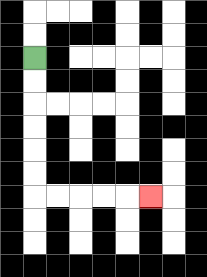{'start': '[1, 2]', 'end': '[6, 8]', 'path_directions': 'D,D,D,D,D,D,R,R,R,R,R', 'path_coordinates': '[[1, 2], [1, 3], [1, 4], [1, 5], [1, 6], [1, 7], [1, 8], [2, 8], [3, 8], [4, 8], [5, 8], [6, 8]]'}